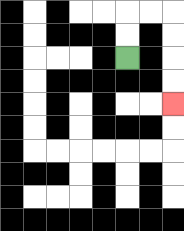{'start': '[5, 2]', 'end': '[7, 4]', 'path_directions': 'U,U,R,R,D,D,D,D', 'path_coordinates': '[[5, 2], [5, 1], [5, 0], [6, 0], [7, 0], [7, 1], [7, 2], [7, 3], [7, 4]]'}